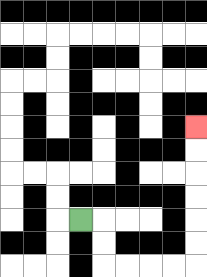{'start': '[3, 9]', 'end': '[8, 5]', 'path_directions': 'R,D,D,R,R,R,R,U,U,U,U,U,U', 'path_coordinates': '[[3, 9], [4, 9], [4, 10], [4, 11], [5, 11], [6, 11], [7, 11], [8, 11], [8, 10], [8, 9], [8, 8], [8, 7], [8, 6], [8, 5]]'}